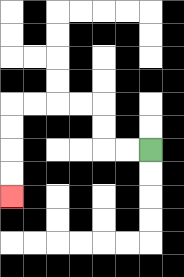{'start': '[6, 6]', 'end': '[0, 8]', 'path_directions': 'L,L,U,U,L,L,L,L,D,D,D,D', 'path_coordinates': '[[6, 6], [5, 6], [4, 6], [4, 5], [4, 4], [3, 4], [2, 4], [1, 4], [0, 4], [0, 5], [0, 6], [0, 7], [0, 8]]'}